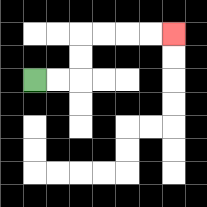{'start': '[1, 3]', 'end': '[7, 1]', 'path_directions': 'R,R,U,U,R,R,R,R', 'path_coordinates': '[[1, 3], [2, 3], [3, 3], [3, 2], [3, 1], [4, 1], [5, 1], [6, 1], [7, 1]]'}